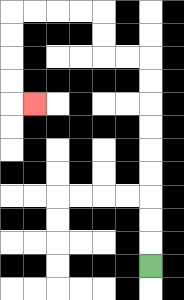{'start': '[6, 11]', 'end': '[1, 4]', 'path_directions': 'U,U,U,U,U,U,U,U,U,L,L,U,U,L,L,L,L,D,D,D,D,R', 'path_coordinates': '[[6, 11], [6, 10], [6, 9], [6, 8], [6, 7], [6, 6], [6, 5], [6, 4], [6, 3], [6, 2], [5, 2], [4, 2], [4, 1], [4, 0], [3, 0], [2, 0], [1, 0], [0, 0], [0, 1], [0, 2], [0, 3], [0, 4], [1, 4]]'}